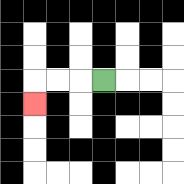{'start': '[4, 3]', 'end': '[1, 4]', 'path_directions': 'L,L,L,D', 'path_coordinates': '[[4, 3], [3, 3], [2, 3], [1, 3], [1, 4]]'}